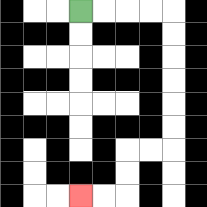{'start': '[3, 0]', 'end': '[3, 8]', 'path_directions': 'R,R,R,R,D,D,D,D,D,D,L,L,D,D,L,L', 'path_coordinates': '[[3, 0], [4, 0], [5, 0], [6, 0], [7, 0], [7, 1], [7, 2], [7, 3], [7, 4], [7, 5], [7, 6], [6, 6], [5, 6], [5, 7], [5, 8], [4, 8], [3, 8]]'}